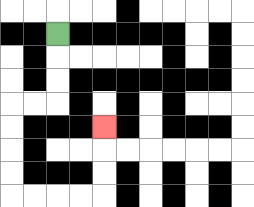{'start': '[2, 1]', 'end': '[4, 5]', 'path_directions': 'D,D,D,L,L,D,D,D,D,R,R,R,R,U,U,U', 'path_coordinates': '[[2, 1], [2, 2], [2, 3], [2, 4], [1, 4], [0, 4], [0, 5], [0, 6], [0, 7], [0, 8], [1, 8], [2, 8], [3, 8], [4, 8], [4, 7], [4, 6], [4, 5]]'}